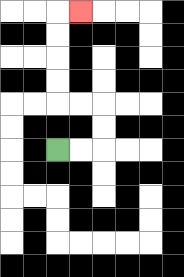{'start': '[2, 6]', 'end': '[3, 0]', 'path_directions': 'R,R,U,U,L,L,U,U,U,U,R', 'path_coordinates': '[[2, 6], [3, 6], [4, 6], [4, 5], [4, 4], [3, 4], [2, 4], [2, 3], [2, 2], [2, 1], [2, 0], [3, 0]]'}